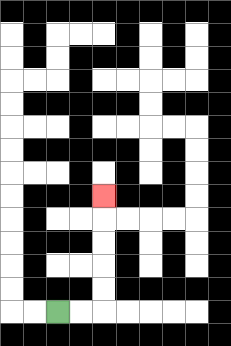{'start': '[2, 13]', 'end': '[4, 8]', 'path_directions': 'R,R,U,U,U,U,U', 'path_coordinates': '[[2, 13], [3, 13], [4, 13], [4, 12], [4, 11], [4, 10], [4, 9], [4, 8]]'}